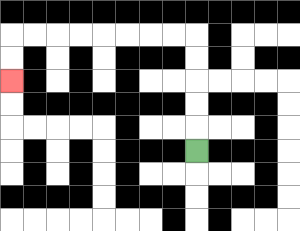{'start': '[8, 6]', 'end': '[0, 3]', 'path_directions': 'U,U,U,U,U,L,L,L,L,L,L,L,L,D,D', 'path_coordinates': '[[8, 6], [8, 5], [8, 4], [8, 3], [8, 2], [8, 1], [7, 1], [6, 1], [5, 1], [4, 1], [3, 1], [2, 1], [1, 1], [0, 1], [0, 2], [0, 3]]'}